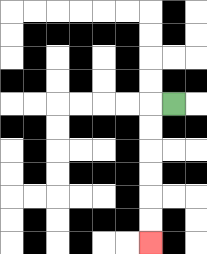{'start': '[7, 4]', 'end': '[6, 10]', 'path_directions': 'L,D,D,D,D,D,D', 'path_coordinates': '[[7, 4], [6, 4], [6, 5], [6, 6], [6, 7], [6, 8], [6, 9], [6, 10]]'}